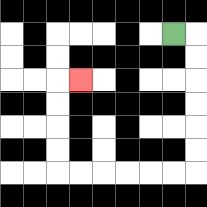{'start': '[7, 1]', 'end': '[3, 3]', 'path_directions': 'R,D,D,D,D,D,D,L,L,L,L,L,L,U,U,U,U,R', 'path_coordinates': '[[7, 1], [8, 1], [8, 2], [8, 3], [8, 4], [8, 5], [8, 6], [8, 7], [7, 7], [6, 7], [5, 7], [4, 7], [3, 7], [2, 7], [2, 6], [2, 5], [2, 4], [2, 3], [3, 3]]'}